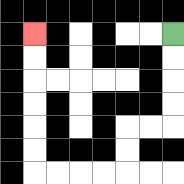{'start': '[7, 1]', 'end': '[1, 1]', 'path_directions': 'D,D,D,D,L,L,D,D,L,L,L,L,U,U,U,U,U,U', 'path_coordinates': '[[7, 1], [7, 2], [7, 3], [7, 4], [7, 5], [6, 5], [5, 5], [5, 6], [5, 7], [4, 7], [3, 7], [2, 7], [1, 7], [1, 6], [1, 5], [1, 4], [1, 3], [1, 2], [1, 1]]'}